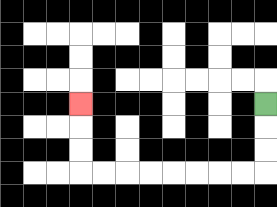{'start': '[11, 4]', 'end': '[3, 4]', 'path_directions': 'D,D,D,L,L,L,L,L,L,L,L,U,U,U', 'path_coordinates': '[[11, 4], [11, 5], [11, 6], [11, 7], [10, 7], [9, 7], [8, 7], [7, 7], [6, 7], [5, 7], [4, 7], [3, 7], [3, 6], [3, 5], [3, 4]]'}